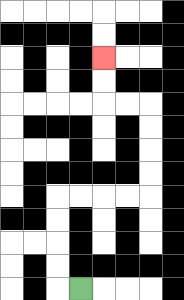{'start': '[3, 12]', 'end': '[4, 2]', 'path_directions': 'L,U,U,U,U,R,R,R,R,U,U,U,U,L,L,U,U', 'path_coordinates': '[[3, 12], [2, 12], [2, 11], [2, 10], [2, 9], [2, 8], [3, 8], [4, 8], [5, 8], [6, 8], [6, 7], [6, 6], [6, 5], [6, 4], [5, 4], [4, 4], [4, 3], [4, 2]]'}